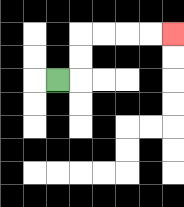{'start': '[2, 3]', 'end': '[7, 1]', 'path_directions': 'R,U,U,R,R,R,R', 'path_coordinates': '[[2, 3], [3, 3], [3, 2], [3, 1], [4, 1], [5, 1], [6, 1], [7, 1]]'}